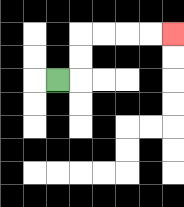{'start': '[2, 3]', 'end': '[7, 1]', 'path_directions': 'R,U,U,R,R,R,R', 'path_coordinates': '[[2, 3], [3, 3], [3, 2], [3, 1], [4, 1], [5, 1], [6, 1], [7, 1]]'}